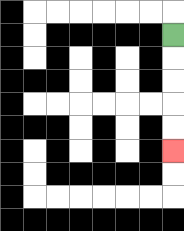{'start': '[7, 1]', 'end': '[7, 6]', 'path_directions': 'D,D,D,D,D', 'path_coordinates': '[[7, 1], [7, 2], [7, 3], [7, 4], [7, 5], [7, 6]]'}